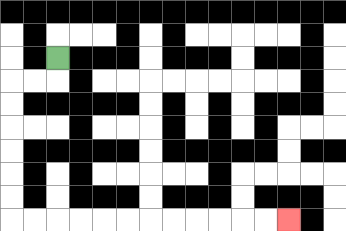{'start': '[2, 2]', 'end': '[12, 9]', 'path_directions': 'D,L,L,D,D,D,D,D,D,R,R,R,R,R,R,R,R,R,R,R,R', 'path_coordinates': '[[2, 2], [2, 3], [1, 3], [0, 3], [0, 4], [0, 5], [0, 6], [0, 7], [0, 8], [0, 9], [1, 9], [2, 9], [3, 9], [4, 9], [5, 9], [6, 9], [7, 9], [8, 9], [9, 9], [10, 9], [11, 9], [12, 9]]'}